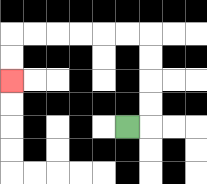{'start': '[5, 5]', 'end': '[0, 3]', 'path_directions': 'R,U,U,U,U,L,L,L,L,L,L,D,D', 'path_coordinates': '[[5, 5], [6, 5], [6, 4], [6, 3], [6, 2], [6, 1], [5, 1], [4, 1], [3, 1], [2, 1], [1, 1], [0, 1], [0, 2], [0, 3]]'}